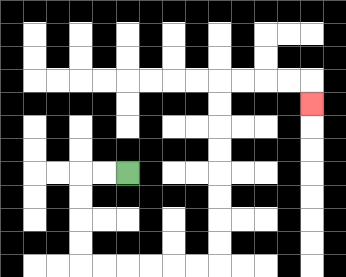{'start': '[5, 7]', 'end': '[13, 4]', 'path_directions': 'L,L,D,D,D,D,R,R,R,R,R,R,U,U,U,U,U,U,U,U,R,R,R,R,D', 'path_coordinates': '[[5, 7], [4, 7], [3, 7], [3, 8], [3, 9], [3, 10], [3, 11], [4, 11], [5, 11], [6, 11], [7, 11], [8, 11], [9, 11], [9, 10], [9, 9], [9, 8], [9, 7], [9, 6], [9, 5], [9, 4], [9, 3], [10, 3], [11, 3], [12, 3], [13, 3], [13, 4]]'}